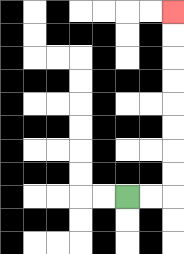{'start': '[5, 8]', 'end': '[7, 0]', 'path_directions': 'R,R,U,U,U,U,U,U,U,U', 'path_coordinates': '[[5, 8], [6, 8], [7, 8], [7, 7], [7, 6], [7, 5], [7, 4], [7, 3], [7, 2], [7, 1], [7, 0]]'}